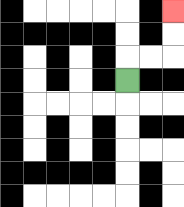{'start': '[5, 3]', 'end': '[7, 0]', 'path_directions': 'U,R,R,U,U', 'path_coordinates': '[[5, 3], [5, 2], [6, 2], [7, 2], [7, 1], [7, 0]]'}